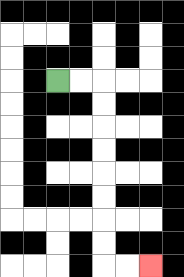{'start': '[2, 3]', 'end': '[6, 11]', 'path_directions': 'R,R,D,D,D,D,D,D,D,D,R,R', 'path_coordinates': '[[2, 3], [3, 3], [4, 3], [4, 4], [4, 5], [4, 6], [4, 7], [4, 8], [4, 9], [4, 10], [4, 11], [5, 11], [6, 11]]'}